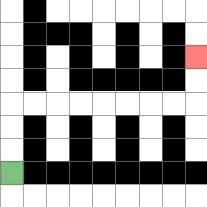{'start': '[0, 7]', 'end': '[8, 2]', 'path_directions': 'U,U,U,R,R,R,R,R,R,R,R,U,U', 'path_coordinates': '[[0, 7], [0, 6], [0, 5], [0, 4], [1, 4], [2, 4], [3, 4], [4, 4], [5, 4], [6, 4], [7, 4], [8, 4], [8, 3], [8, 2]]'}